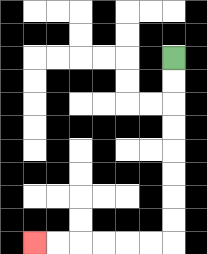{'start': '[7, 2]', 'end': '[1, 10]', 'path_directions': 'D,D,D,D,D,D,D,D,L,L,L,L,L,L', 'path_coordinates': '[[7, 2], [7, 3], [7, 4], [7, 5], [7, 6], [7, 7], [7, 8], [7, 9], [7, 10], [6, 10], [5, 10], [4, 10], [3, 10], [2, 10], [1, 10]]'}